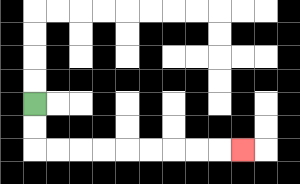{'start': '[1, 4]', 'end': '[10, 6]', 'path_directions': 'D,D,R,R,R,R,R,R,R,R,R', 'path_coordinates': '[[1, 4], [1, 5], [1, 6], [2, 6], [3, 6], [4, 6], [5, 6], [6, 6], [7, 6], [8, 6], [9, 6], [10, 6]]'}